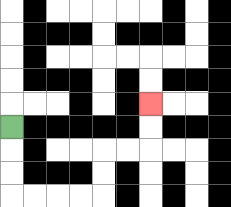{'start': '[0, 5]', 'end': '[6, 4]', 'path_directions': 'D,D,D,R,R,R,R,U,U,R,R,U,U', 'path_coordinates': '[[0, 5], [0, 6], [0, 7], [0, 8], [1, 8], [2, 8], [3, 8], [4, 8], [4, 7], [4, 6], [5, 6], [6, 6], [6, 5], [6, 4]]'}